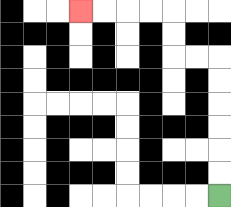{'start': '[9, 8]', 'end': '[3, 0]', 'path_directions': 'U,U,U,U,U,U,L,L,U,U,L,L,L,L', 'path_coordinates': '[[9, 8], [9, 7], [9, 6], [9, 5], [9, 4], [9, 3], [9, 2], [8, 2], [7, 2], [7, 1], [7, 0], [6, 0], [5, 0], [4, 0], [3, 0]]'}